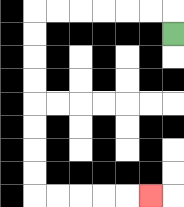{'start': '[7, 1]', 'end': '[6, 8]', 'path_directions': 'U,L,L,L,L,L,L,D,D,D,D,D,D,D,D,R,R,R,R,R', 'path_coordinates': '[[7, 1], [7, 0], [6, 0], [5, 0], [4, 0], [3, 0], [2, 0], [1, 0], [1, 1], [1, 2], [1, 3], [1, 4], [1, 5], [1, 6], [1, 7], [1, 8], [2, 8], [3, 8], [4, 8], [5, 8], [6, 8]]'}